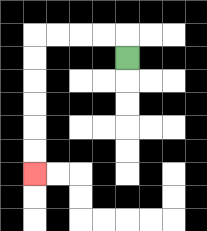{'start': '[5, 2]', 'end': '[1, 7]', 'path_directions': 'U,L,L,L,L,D,D,D,D,D,D', 'path_coordinates': '[[5, 2], [5, 1], [4, 1], [3, 1], [2, 1], [1, 1], [1, 2], [1, 3], [1, 4], [1, 5], [1, 6], [1, 7]]'}